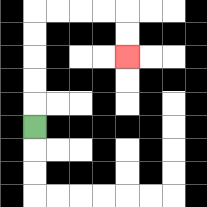{'start': '[1, 5]', 'end': '[5, 2]', 'path_directions': 'U,U,U,U,U,R,R,R,R,D,D', 'path_coordinates': '[[1, 5], [1, 4], [1, 3], [1, 2], [1, 1], [1, 0], [2, 0], [3, 0], [4, 0], [5, 0], [5, 1], [5, 2]]'}